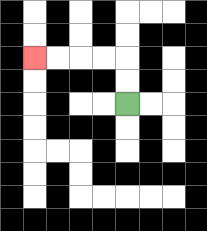{'start': '[5, 4]', 'end': '[1, 2]', 'path_directions': 'U,U,L,L,L,L', 'path_coordinates': '[[5, 4], [5, 3], [5, 2], [4, 2], [3, 2], [2, 2], [1, 2]]'}